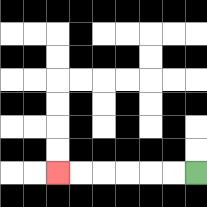{'start': '[8, 7]', 'end': '[2, 7]', 'path_directions': 'L,L,L,L,L,L', 'path_coordinates': '[[8, 7], [7, 7], [6, 7], [5, 7], [4, 7], [3, 7], [2, 7]]'}